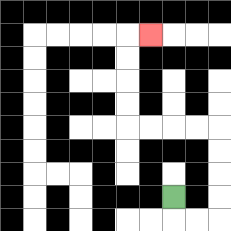{'start': '[7, 8]', 'end': '[6, 1]', 'path_directions': 'D,R,R,U,U,U,U,L,L,L,L,U,U,U,U,R', 'path_coordinates': '[[7, 8], [7, 9], [8, 9], [9, 9], [9, 8], [9, 7], [9, 6], [9, 5], [8, 5], [7, 5], [6, 5], [5, 5], [5, 4], [5, 3], [5, 2], [5, 1], [6, 1]]'}